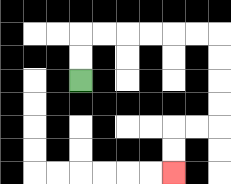{'start': '[3, 3]', 'end': '[7, 7]', 'path_directions': 'U,U,R,R,R,R,R,R,D,D,D,D,L,L,D,D', 'path_coordinates': '[[3, 3], [3, 2], [3, 1], [4, 1], [5, 1], [6, 1], [7, 1], [8, 1], [9, 1], [9, 2], [9, 3], [9, 4], [9, 5], [8, 5], [7, 5], [7, 6], [7, 7]]'}